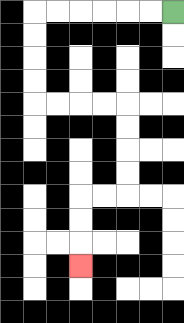{'start': '[7, 0]', 'end': '[3, 11]', 'path_directions': 'L,L,L,L,L,L,D,D,D,D,R,R,R,R,D,D,D,D,L,L,D,D,D', 'path_coordinates': '[[7, 0], [6, 0], [5, 0], [4, 0], [3, 0], [2, 0], [1, 0], [1, 1], [1, 2], [1, 3], [1, 4], [2, 4], [3, 4], [4, 4], [5, 4], [5, 5], [5, 6], [5, 7], [5, 8], [4, 8], [3, 8], [3, 9], [3, 10], [3, 11]]'}